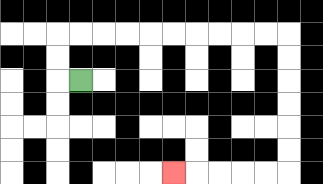{'start': '[3, 3]', 'end': '[7, 7]', 'path_directions': 'L,U,U,R,R,R,R,R,R,R,R,R,R,D,D,D,D,D,D,L,L,L,L,L', 'path_coordinates': '[[3, 3], [2, 3], [2, 2], [2, 1], [3, 1], [4, 1], [5, 1], [6, 1], [7, 1], [8, 1], [9, 1], [10, 1], [11, 1], [12, 1], [12, 2], [12, 3], [12, 4], [12, 5], [12, 6], [12, 7], [11, 7], [10, 7], [9, 7], [8, 7], [7, 7]]'}